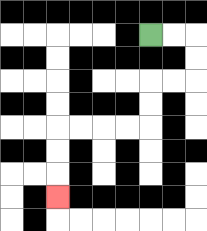{'start': '[6, 1]', 'end': '[2, 8]', 'path_directions': 'R,R,D,D,L,L,D,D,L,L,L,L,D,D,D', 'path_coordinates': '[[6, 1], [7, 1], [8, 1], [8, 2], [8, 3], [7, 3], [6, 3], [6, 4], [6, 5], [5, 5], [4, 5], [3, 5], [2, 5], [2, 6], [2, 7], [2, 8]]'}